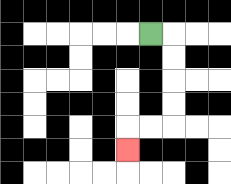{'start': '[6, 1]', 'end': '[5, 6]', 'path_directions': 'R,D,D,D,D,L,L,D', 'path_coordinates': '[[6, 1], [7, 1], [7, 2], [7, 3], [7, 4], [7, 5], [6, 5], [5, 5], [5, 6]]'}